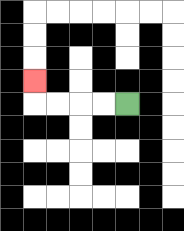{'start': '[5, 4]', 'end': '[1, 3]', 'path_directions': 'L,L,L,L,U', 'path_coordinates': '[[5, 4], [4, 4], [3, 4], [2, 4], [1, 4], [1, 3]]'}